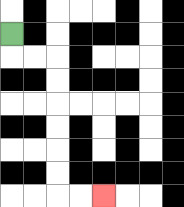{'start': '[0, 1]', 'end': '[4, 8]', 'path_directions': 'D,R,R,D,D,D,D,D,D,R,R', 'path_coordinates': '[[0, 1], [0, 2], [1, 2], [2, 2], [2, 3], [2, 4], [2, 5], [2, 6], [2, 7], [2, 8], [3, 8], [4, 8]]'}